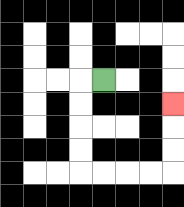{'start': '[4, 3]', 'end': '[7, 4]', 'path_directions': 'L,D,D,D,D,R,R,R,R,U,U,U', 'path_coordinates': '[[4, 3], [3, 3], [3, 4], [3, 5], [3, 6], [3, 7], [4, 7], [5, 7], [6, 7], [7, 7], [7, 6], [7, 5], [7, 4]]'}